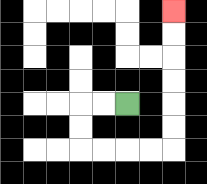{'start': '[5, 4]', 'end': '[7, 0]', 'path_directions': 'L,L,D,D,R,R,R,R,U,U,U,U,U,U', 'path_coordinates': '[[5, 4], [4, 4], [3, 4], [3, 5], [3, 6], [4, 6], [5, 6], [6, 6], [7, 6], [7, 5], [7, 4], [7, 3], [7, 2], [7, 1], [7, 0]]'}